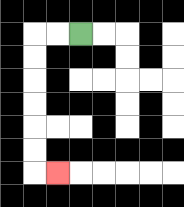{'start': '[3, 1]', 'end': '[2, 7]', 'path_directions': 'L,L,D,D,D,D,D,D,R', 'path_coordinates': '[[3, 1], [2, 1], [1, 1], [1, 2], [1, 3], [1, 4], [1, 5], [1, 6], [1, 7], [2, 7]]'}